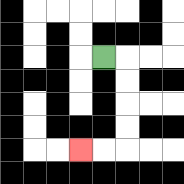{'start': '[4, 2]', 'end': '[3, 6]', 'path_directions': 'R,D,D,D,D,L,L', 'path_coordinates': '[[4, 2], [5, 2], [5, 3], [5, 4], [5, 5], [5, 6], [4, 6], [3, 6]]'}